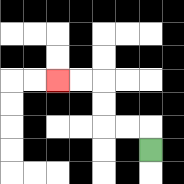{'start': '[6, 6]', 'end': '[2, 3]', 'path_directions': 'U,L,L,U,U,L,L', 'path_coordinates': '[[6, 6], [6, 5], [5, 5], [4, 5], [4, 4], [4, 3], [3, 3], [2, 3]]'}